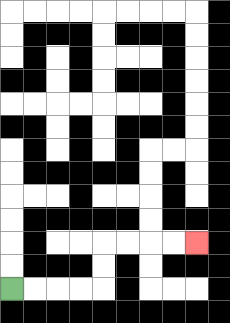{'start': '[0, 12]', 'end': '[8, 10]', 'path_directions': 'R,R,R,R,U,U,R,R,R,R', 'path_coordinates': '[[0, 12], [1, 12], [2, 12], [3, 12], [4, 12], [4, 11], [4, 10], [5, 10], [6, 10], [7, 10], [8, 10]]'}